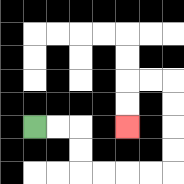{'start': '[1, 5]', 'end': '[5, 5]', 'path_directions': 'R,R,D,D,R,R,R,R,U,U,U,U,L,L,D,D', 'path_coordinates': '[[1, 5], [2, 5], [3, 5], [3, 6], [3, 7], [4, 7], [5, 7], [6, 7], [7, 7], [7, 6], [7, 5], [7, 4], [7, 3], [6, 3], [5, 3], [5, 4], [5, 5]]'}